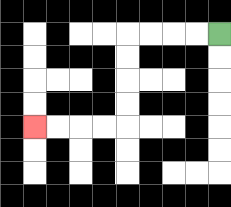{'start': '[9, 1]', 'end': '[1, 5]', 'path_directions': 'L,L,L,L,D,D,D,D,L,L,L,L', 'path_coordinates': '[[9, 1], [8, 1], [7, 1], [6, 1], [5, 1], [5, 2], [5, 3], [5, 4], [5, 5], [4, 5], [3, 5], [2, 5], [1, 5]]'}